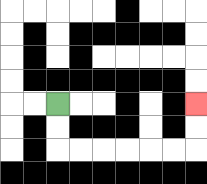{'start': '[2, 4]', 'end': '[8, 4]', 'path_directions': 'D,D,R,R,R,R,R,R,U,U', 'path_coordinates': '[[2, 4], [2, 5], [2, 6], [3, 6], [4, 6], [5, 6], [6, 6], [7, 6], [8, 6], [8, 5], [8, 4]]'}